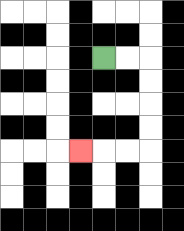{'start': '[4, 2]', 'end': '[3, 6]', 'path_directions': 'R,R,D,D,D,D,L,L,L', 'path_coordinates': '[[4, 2], [5, 2], [6, 2], [6, 3], [6, 4], [6, 5], [6, 6], [5, 6], [4, 6], [3, 6]]'}